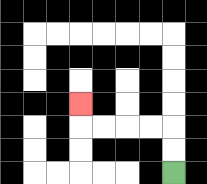{'start': '[7, 7]', 'end': '[3, 4]', 'path_directions': 'U,U,L,L,L,L,U', 'path_coordinates': '[[7, 7], [7, 6], [7, 5], [6, 5], [5, 5], [4, 5], [3, 5], [3, 4]]'}